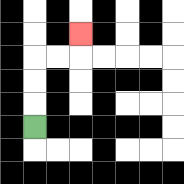{'start': '[1, 5]', 'end': '[3, 1]', 'path_directions': 'U,U,U,R,R,U', 'path_coordinates': '[[1, 5], [1, 4], [1, 3], [1, 2], [2, 2], [3, 2], [3, 1]]'}